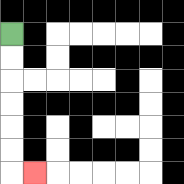{'start': '[0, 1]', 'end': '[1, 7]', 'path_directions': 'D,D,D,D,D,D,R', 'path_coordinates': '[[0, 1], [0, 2], [0, 3], [0, 4], [0, 5], [0, 6], [0, 7], [1, 7]]'}